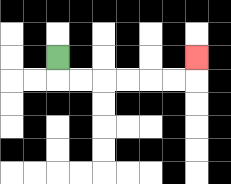{'start': '[2, 2]', 'end': '[8, 2]', 'path_directions': 'D,R,R,R,R,R,R,U', 'path_coordinates': '[[2, 2], [2, 3], [3, 3], [4, 3], [5, 3], [6, 3], [7, 3], [8, 3], [8, 2]]'}